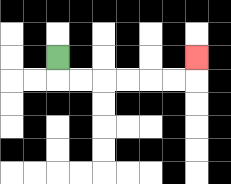{'start': '[2, 2]', 'end': '[8, 2]', 'path_directions': 'D,R,R,R,R,R,R,U', 'path_coordinates': '[[2, 2], [2, 3], [3, 3], [4, 3], [5, 3], [6, 3], [7, 3], [8, 3], [8, 2]]'}